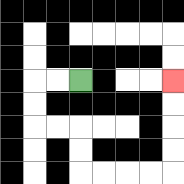{'start': '[3, 3]', 'end': '[7, 3]', 'path_directions': 'L,L,D,D,R,R,D,D,R,R,R,R,U,U,U,U', 'path_coordinates': '[[3, 3], [2, 3], [1, 3], [1, 4], [1, 5], [2, 5], [3, 5], [3, 6], [3, 7], [4, 7], [5, 7], [6, 7], [7, 7], [7, 6], [7, 5], [7, 4], [7, 3]]'}